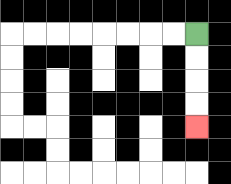{'start': '[8, 1]', 'end': '[8, 5]', 'path_directions': 'D,D,D,D', 'path_coordinates': '[[8, 1], [8, 2], [8, 3], [8, 4], [8, 5]]'}